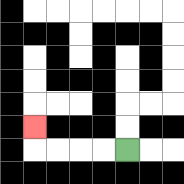{'start': '[5, 6]', 'end': '[1, 5]', 'path_directions': 'L,L,L,L,U', 'path_coordinates': '[[5, 6], [4, 6], [3, 6], [2, 6], [1, 6], [1, 5]]'}